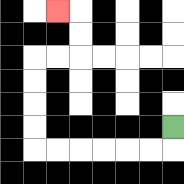{'start': '[7, 5]', 'end': '[2, 0]', 'path_directions': 'D,L,L,L,L,L,L,U,U,U,U,R,R,U,U,L', 'path_coordinates': '[[7, 5], [7, 6], [6, 6], [5, 6], [4, 6], [3, 6], [2, 6], [1, 6], [1, 5], [1, 4], [1, 3], [1, 2], [2, 2], [3, 2], [3, 1], [3, 0], [2, 0]]'}